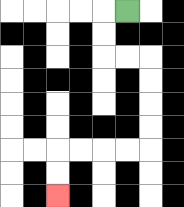{'start': '[5, 0]', 'end': '[2, 8]', 'path_directions': 'L,D,D,R,R,D,D,D,D,L,L,L,L,D,D', 'path_coordinates': '[[5, 0], [4, 0], [4, 1], [4, 2], [5, 2], [6, 2], [6, 3], [6, 4], [6, 5], [6, 6], [5, 6], [4, 6], [3, 6], [2, 6], [2, 7], [2, 8]]'}